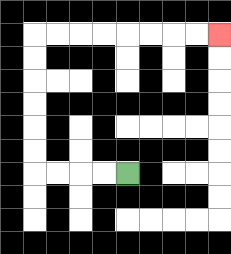{'start': '[5, 7]', 'end': '[9, 1]', 'path_directions': 'L,L,L,L,U,U,U,U,U,U,R,R,R,R,R,R,R,R', 'path_coordinates': '[[5, 7], [4, 7], [3, 7], [2, 7], [1, 7], [1, 6], [1, 5], [1, 4], [1, 3], [1, 2], [1, 1], [2, 1], [3, 1], [4, 1], [5, 1], [6, 1], [7, 1], [8, 1], [9, 1]]'}